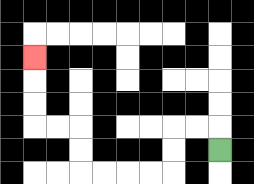{'start': '[9, 6]', 'end': '[1, 2]', 'path_directions': 'U,L,L,D,D,L,L,L,L,U,U,L,L,U,U,U', 'path_coordinates': '[[9, 6], [9, 5], [8, 5], [7, 5], [7, 6], [7, 7], [6, 7], [5, 7], [4, 7], [3, 7], [3, 6], [3, 5], [2, 5], [1, 5], [1, 4], [1, 3], [1, 2]]'}